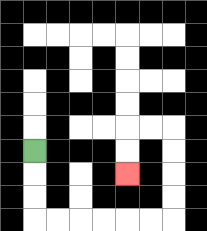{'start': '[1, 6]', 'end': '[5, 7]', 'path_directions': 'D,D,D,R,R,R,R,R,R,U,U,U,U,L,L,D,D', 'path_coordinates': '[[1, 6], [1, 7], [1, 8], [1, 9], [2, 9], [3, 9], [4, 9], [5, 9], [6, 9], [7, 9], [7, 8], [7, 7], [7, 6], [7, 5], [6, 5], [5, 5], [5, 6], [5, 7]]'}